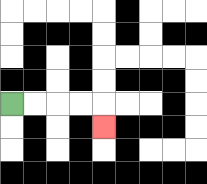{'start': '[0, 4]', 'end': '[4, 5]', 'path_directions': 'R,R,R,R,D', 'path_coordinates': '[[0, 4], [1, 4], [2, 4], [3, 4], [4, 4], [4, 5]]'}